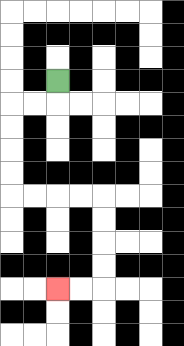{'start': '[2, 3]', 'end': '[2, 12]', 'path_directions': 'D,L,L,D,D,D,D,R,R,R,R,D,D,D,D,L,L', 'path_coordinates': '[[2, 3], [2, 4], [1, 4], [0, 4], [0, 5], [0, 6], [0, 7], [0, 8], [1, 8], [2, 8], [3, 8], [4, 8], [4, 9], [4, 10], [4, 11], [4, 12], [3, 12], [2, 12]]'}